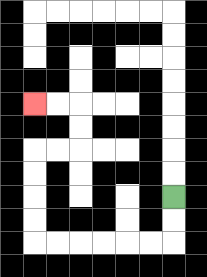{'start': '[7, 8]', 'end': '[1, 4]', 'path_directions': 'D,D,L,L,L,L,L,L,U,U,U,U,R,R,U,U,L,L', 'path_coordinates': '[[7, 8], [7, 9], [7, 10], [6, 10], [5, 10], [4, 10], [3, 10], [2, 10], [1, 10], [1, 9], [1, 8], [1, 7], [1, 6], [2, 6], [3, 6], [3, 5], [3, 4], [2, 4], [1, 4]]'}